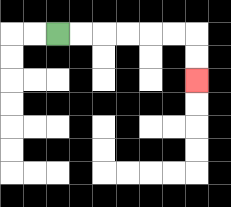{'start': '[2, 1]', 'end': '[8, 3]', 'path_directions': 'R,R,R,R,R,R,D,D', 'path_coordinates': '[[2, 1], [3, 1], [4, 1], [5, 1], [6, 1], [7, 1], [8, 1], [8, 2], [8, 3]]'}